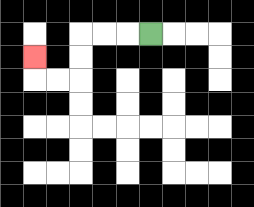{'start': '[6, 1]', 'end': '[1, 2]', 'path_directions': 'L,L,L,D,D,L,L,U', 'path_coordinates': '[[6, 1], [5, 1], [4, 1], [3, 1], [3, 2], [3, 3], [2, 3], [1, 3], [1, 2]]'}